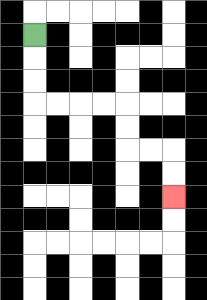{'start': '[1, 1]', 'end': '[7, 8]', 'path_directions': 'D,D,D,R,R,R,R,D,D,R,R,D,D', 'path_coordinates': '[[1, 1], [1, 2], [1, 3], [1, 4], [2, 4], [3, 4], [4, 4], [5, 4], [5, 5], [5, 6], [6, 6], [7, 6], [7, 7], [7, 8]]'}